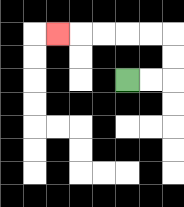{'start': '[5, 3]', 'end': '[2, 1]', 'path_directions': 'R,R,U,U,L,L,L,L,L', 'path_coordinates': '[[5, 3], [6, 3], [7, 3], [7, 2], [7, 1], [6, 1], [5, 1], [4, 1], [3, 1], [2, 1]]'}